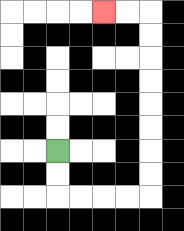{'start': '[2, 6]', 'end': '[4, 0]', 'path_directions': 'D,D,R,R,R,R,U,U,U,U,U,U,U,U,L,L', 'path_coordinates': '[[2, 6], [2, 7], [2, 8], [3, 8], [4, 8], [5, 8], [6, 8], [6, 7], [6, 6], [6, 5], [6, 4], [6, 3], [6, 2], [6, 1], [6, 0], [5, 0], [4, 0]]'}